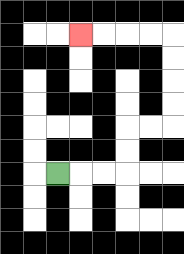{'start': '[2, 7]', 'end': '[3, 1]', 'path_directions': 'R,R,R,U,U,R,R,U,U,U,U,L,L,L,L', 'path_coordinates': '[[2, 7], [3, 7], [4, 7], [5, 7], [5, 6], [5, 5], [6, 5], [7, 5], [7, 4], [7, 3], [7, 2], [7, 1], [6, 1], [5, 1], [4, 1], [3, 1]]'}